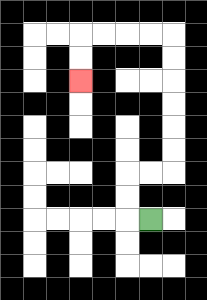{'start': '[6, 9]', 'end': '[3, 3]', 'path_directions': 'L,U,U,R,R,U,U,U,U,U,U,L,L,L,L,D,D', 'path_coordinates': '[[6, 9], [5, 9], [5, 8], [5, 7], [6, 7], [7, 7], [7, 6], [7, 5], [7, 4], [7, 3], [7, 2], [7, 1], [6, 1], [5, 1], [4, 1], [3, 1], [3, 2], [3, 3]]'}